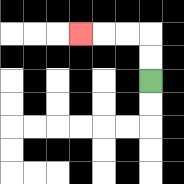{'start': '[6, 3]', 'end': '[3, 1]', 'path_directions': 'U,U,L,L,L', 'path_coordinates': '[[6, 3], [6, 2], [6, 1], [5, 1], [4, 1], [3, 1]]'}